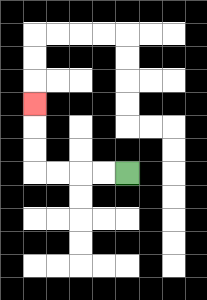{'start': '[5, 7]', 'end': '[1, 4]', 'path_directions': 'L,L,L,L,U,U,U', 'path_coordinates': '[[5, 7], [4, 7], [3, 7], [2, 7], [1, 7], [1, 6], [1, 5], [1, 4]]'}